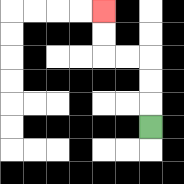{'start': '[6, 5]', 'end': '[4, 0]', 'path_directions': 'U,U,U,L,L,U,U', 'path_coordinates': '[[6, 5], [6, 4], [6, 3], [6, 2], [5, 2], [4, 2], [4, 1], [4, 0]]'}